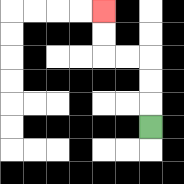{'start': '[6, 5]', 'end': '[4, 0]', 'path_directions': 'U,U,U,L,L,U,U', 'path_coordinates': '[[6, 5], [6, 4], [6, 3], [6, 2], [5, 2], [4, 2], [4, 1], [4, 0]]'}